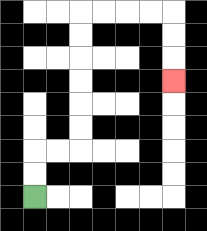{'start': '[1, 8]', 'end': '[7, 3]', 'path_directions': 'U,U,R,R,U,U,U,U,U,U,R,R,R,R,D,D,D', 'path_coordinates': '[[1, 8], [1, 7], [1, 6], [2, 6], [3, 6], [3, 5], [3, 4], [3, 3], [3, 2], [3, 1], [3, 0], [4, 0], [5, 0], [6, 0], [7, 0], [7, 1], [7, 2], [7, 3]]'}